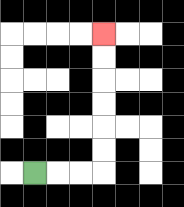{'start': '[1, 7]', 'end': '[4, 1]', 'path_directions': 'R,R,R,U,U,U,U,U,U', 'path_coordinates': '[[1, 7], [2, 7], [3, 7], [4, 7], [4, 6], [4, 5], [4, 4], [4, 3], [4, 2], [4, 1]]'}